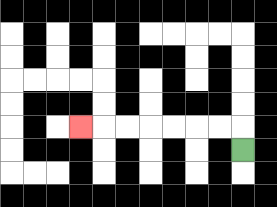{'start': '[10, 6]', 'end': '[3, 5]', 'path_directions': 'U,L,L,L,L,L,L,L', 'path_coordinates': '[[10, 6], [10, 5], [9, 5], [8, 5], [7, 5], [6, 5], [5, 5], [4, 5], [3, 5]]'}